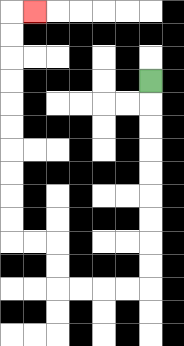{'start': '[6, 3]', 'end': '[1, 0]', 'path_directions': 'D,D,D,D,D,D,D,D,D,L,L,L,L,U,U,L,L,U,U,U,U,U,U,U,U,U,U,R', 'path_coordinates': '[[6, 3], [6, 4], [6, 5], [6, 6], [6, 7], [6, 8], [6, 9], [6, 10], [6, 11], [6, 12], [5, 12], [4, 12], [3, 12], [2, 12], [2, 11], [2, 10], [1, 10], [0, 10], [0, 9], [0, 8], [0, 7], [0, 6], [0, 5], [0, 4], [0, 3], [0, 2], [0, 1], [0, 0], [1, 0]]'}